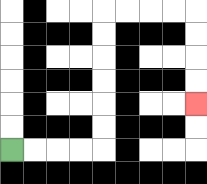{'start': '[0, 6]', 'end': '[8, 4]', 'path_directions': 'R,R,R,R,U,U,U,U,U,U,R,R,R,R,D,D,D,D', 'path_coordinates': '[[0, 6], [1, 6], [2, 6], [3, 6], [4, 6], [4, 5], [4, 4], [4, 3], [4, 2], [4, 1], [4, 0], [5, 0], [6, 0], [7, 0], [8, 0], [8, 1], [8, 2], [8, 3], [8, 4]]'}